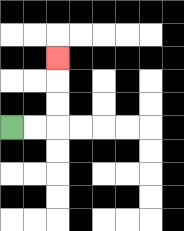{'start': '[0, 5]', 'end': '[2, 2]', 'path_directions': 'R,R,U,U,U', 'path_coordinates': '[[0, 5], [1, 5], [2, 5], [2, 4], [2, 3], [2, 2]]'}